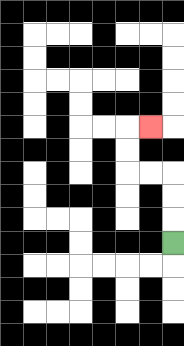{'start': '[7, 10]', 'end': '[6, 5]', 'path_directions': 'U,U,U,L,L,U,U,R', 'path_coordinates': '[[7, 10], [7, 9], [7, 8], [7, 7], [6, 7], [5, 7], [5, 6], [5, 5], [6, 5]]'}